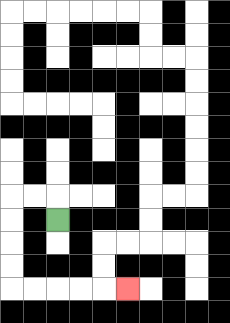{'start': '[2, 9]', 'end': '[5, 12]', 'path_directions': 'U,L,L,D,D,D,D,R,R,R,R,R', 'path_coordinates': '[[2, 9], [2, 8], [1, 8], [0, 8], [0, 9], [0, 10], [0, 11], [0, 12], [1, 12], [2, 12], [3, 12], [4, 12], [5, 12]]'}